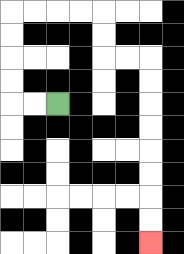{'start': '[2, 4]', 'end': '[6, 10]', 'path_directions': 'L,L,U,U,U,U,R,R,R,R,D,D,R,R,D,D,D,D,D,D,D,D', 'path_coordinates': '[[2, 4], [1, 4], [0, 4], [0, 3], [0, 2], [0, 1], [0, 0], [1, 0], [2, 0], [3, 0], [4, 0], [4, 1], [4, 2], [5, 2], [6, 2], [6, 3], [6, 4], [6, 5], [6, 6], [6, 7], [6, 8], [6, 9], [6, 10]]'}